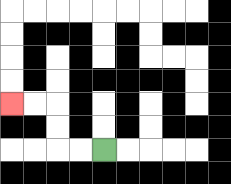{'start': '[4, 6]', 'end': '[0, 4]', 'path_directions': 'L,L,U,U,L,L', 'path_coordinates': '[[4, 6], [3, 6], [2, 6], [2, 5], [2, 4], [1, 4], [0, 4]]'}